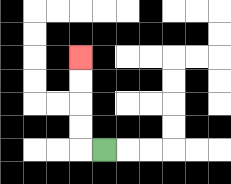{'start': '[4, 6]', 'end': '[3, 2]', 'path_directions': 'L,U,U,U,U', 'path_coordinates': '[[4, 6], [3, 6], [3, 5], [3, 4], [3, 3], [3, 2]]'}